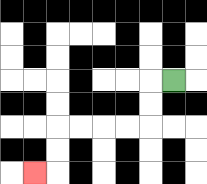{'start': '[7, 3]', 'end': '[1, 7]', 'path_directions': 'L,D,D,L,L,L,L,D,D,L', 'path_coordinates': '[[7, 3], [6, 3], [6, 4], [6, 5], [5, 5], [4, 5], [3, 5], [2, 5], [2, 6], [2, 7], [1, 7]]'}